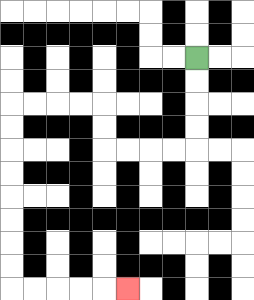{'start': '[8, 2]', 'end': '[5, 12]', 'path_directions': 'D,D,D,D,L,L,L,L,U,U,L,L,L,L,D,D,D,D,D,D,D,D,R,R,R,R,R', 'path_coordinates': '[[8, 2], [8, 3], [8, 4], [8, 5], [8, 6], [7, 6], [6, 6], [5, 6], [4, 6], [4, 5], [4, 4], [3, 4], [2, 4], [1, 4], [0, 4], [0, 5], [0, 6], [0, 7], [0, 8], [0, 9], [0, 10], [0, 11], [0, 12], [1, 12], [2, 12], [3, 12], [4, 12], [5, 12]]'}